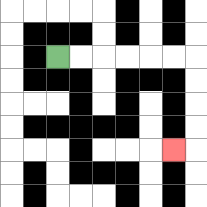{'start': '[2, 2]', 'end': '[7, 6]', 'path_directions': 'R,R,R,R,R,R,D,D,D,D,L', 'path_coordinates': '[[2, 2], [3, 2], [4, 2], [5, 2], [6, 2], [7, 2], [8, 2], [8, 3], [8, 4], [8, 5], [8, 6], [7, 6]]'}